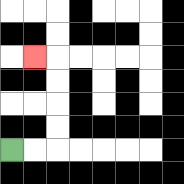{'start': '[0, 6]', 'end': '[1, 2]', 'path_directions': 'R,R,U,U,U,U,L', 'path_coordinates': '[[0, 6], [1, 6], [2, 6], [2, 5], [2, 4], [2, 3], [2, 2], [1, 2]]'}